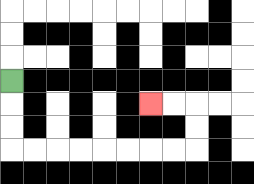{'start': '[0, 3]', 'end': '[6, 4]', 'path_directions': 'D,D,D,R,R,R,R,R,R,R,R,U,U,L,L', 'path_coordinates': '[[0, 3], [0, 4], [0, 5], [0, 6], [1, 6], [2, 6], [3, 6], [4, 6], [5, 6], [6, 6], [7, 6], [8, 6], [8, 5], [8, 4], [7, 4], [6, 4]]'}